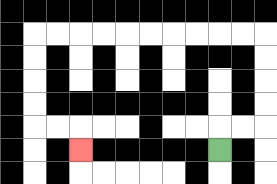{'start': '[9, 6]', 'end': '[3, 6]', 'path_directions': 'U,R,R,U,U,U,U,L,L,L,L,L,L,L,L,L,L,D,D,D,D,R,R,D', 'path_coordinates': '[[9, 6], [9, 5], [10, 5], [11, 5], [11, 4], [11, 3], [11, 2], [11, 1], [10, 1], [9, 1], [8, 1], [7, 1], [6, 1], [5, 1], [4, 1], [3, 1], [2, 1], [1, 1], [1, 2], [1, 3], [1, 4], [1, 5], [2, 5], [3, 5], [3, 6]]'}